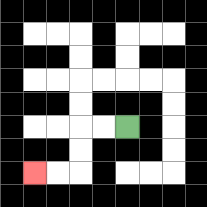{'start': '[5, 5]', 'end': '[1, 7]', 'path_directions': 'L,L,D,D,L,L', 'path_coordinates': '[[5, 5], [4, 5], [3, 5], [3, 6], [3, 7], [2, 7], [1, 7]]'}